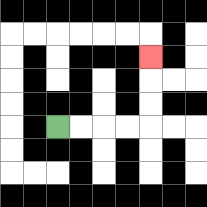{'start': '[2, 5]', 'end': '[6, 2]', 'path_directions': 'R,R,R,R,U,U,U', 'path_coordinates': '[[2, 5], [3, 5], [4, 5], [5, 5], [6, 5], [6, 4], [6, 3], [6, 2]]'}